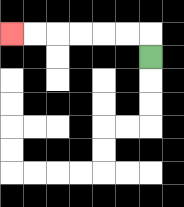{'start': '[6, 2]', 'end': '[0, 1]', 'path_directions': 'U,L,L,L,L,L,L', 'path_coordinates': '[[6, 2], [6, 1], [5, 1], [4, 1], [3, 1], [2, 1], [1, 1], [0, 1]]'}